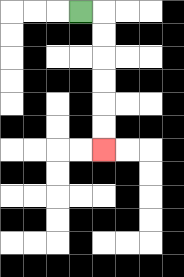{'start': '[3, 0]', 'end': '[4, 6]', 'path_directions': 'R,D,D,D,D,D,D', 'path_coordinates': '[[3, 0], [4, 0], [4, 1], [4, 2], [4, 3], [4, 4], [4, 5], [4, 6]]'}